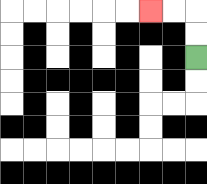{'start': '[8, 2]', 'end': '[6, 0]', 'path_directions': 'U,U,L,L', 'path_coordinates': '[[8, 2], [8, 1], [8, 0], [7, 0], [6, 0]]'}